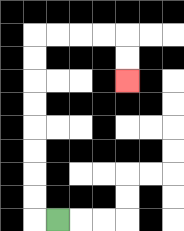{'start': '[2, 9]', 'end': '[5, 3]', 'path_directions': 'L,U,U,U,U,U,U,U,U,R,R,R,R,D,D', 'path_coordinates': '[[2, 9], [1, 9], [1, 8], [1, 7], [1, 6], [1, 5], [1, 4], [1, 3], [1, 2], [1, 1], [2, 1], [3, 1], [4, 1], [5, 1], [5, 2], [5, 3]]'}